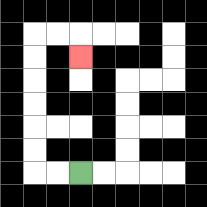{'start': '[3, 7]', 'end': '[3, 2]', 'path_directions': 'L,L,U,U,U,U,U,U,R,R,D', 'path_coordinates': '[[3, 7], [2, 7], [1, 7], [1, 6], [1, 5], [1, 4], [1, 3], [1, 2], [1, 1], [2, 1], [3, 1], [3, 2]]'}